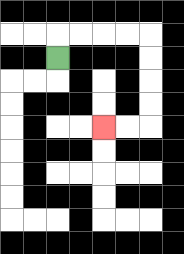{'start': '[2, 2]', 'end': '[4, 5]', 'path_directions': 'U,R,R,R,R,D,D,D,D,L,L', 'path_coordinates': '[[2, 2], [2, 1], [3, 1], [4, 1], [5, 1], [6, 1], [6, 2], [6, 3], [6, 4], [6, 5], [5, 5], [4, 5]]'}